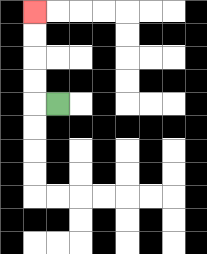{'start': '[2, 4]', 'end': '[1, 0]', 'path_directions': 'L,U,U,U,U', 'path_coordinates': '[[2, 4], [1, 4], [1, 3], [1, 2], [1, 1], [1, 0]]'}